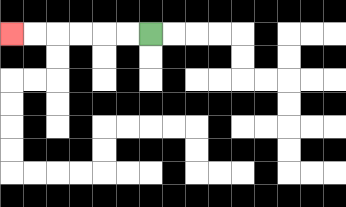{'start': '[6, 1]', 'end': '[0, 1]', 'path_directions': 'L,L,L,L,L,L', 'path_coordinates': '[[6, 1], [5, 1], [4, 1], [3, 1], [2, 1], [1, 1], [0, 1]]'}